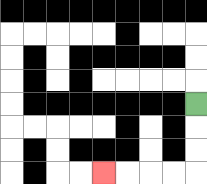{'start': '[8, 4]', 'end': '[4, 7]', 'path_directions': 'D,D,D,L,L,L,L', 'path_coordinates': '[[8, 4], [8, 5], [8, 6], [8, 7], [7, 7], [6, 7], [5, 7], [4, 7]]'}